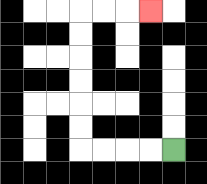{'start': '[7, 6]', 'end': '[6, 0]', 'path_directions': 'L,L,L,L,U,U,U,U,U,U,R,R,R', 'path_coordinates': '[[7, 6], [6, 6], [5, 6], [4, 6], [3, 6], [3, 5], [3, 4], [3, 3], [3, 2], [3, 1], [3, 0], [4, 0], [5, 0], [6, 0]]'}